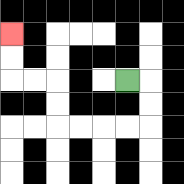{'start': '[5, 3]', 'end': '[0, 1]', 'path_directions': 'R,D,D,L,L,L,L,U,U,L,L,U,U', 'path_coordinates': '[[5, 3], [6, 3], [6, 4], [6, 5], [5, 5], [4, 5], [3, 5], [2, 5], [2, 4], [2, 3], [1, 3], [0, 3], [0, 2], [0, 1]]'}